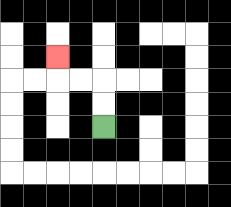{'start': '[4, 5]', 'end': '[2, 2]', 'path_directions': 'U,U,L,L,U', 'path_coordinates': '[[4, 5], [4, 4], [4, 3], [3, 3], [2, 3], [2, 2]]'}